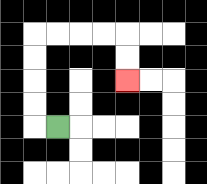{'start': '[2, 5]', 'end': '[5, 3]', 'path_directions': 'L,U,U,U,U,R,R,R,R,D,D', 'path_coordinates': '[[2, 5], [1, 5], [1, 4], [1, 3], [1, 2], [1, 1], [2, 1], [3, 1], [4, 1], [5, 1], [5, 2], [5, 3]]'}